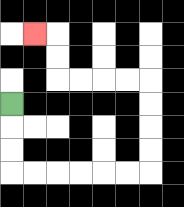{'start': '[0, 4]', 'end': '[1, 1]', 'path_directions': 'D,D,D,R,R,R,R,R,R,U,U,U,U,L,L,L,L,U,U,L', 'path_coordinates': '[[0, 4], [0, 5], [0, 6], [0, 7], [1, 7], [2, 7], [3, 7], [4, 7], [5, 7], [6, 7], [6, 6], [6, 5], [6, 4], [6, 3], [5, 3], [4, 3], [3, 3], [2, 3], [2, 2], [2, 1], [1, 1]]'}